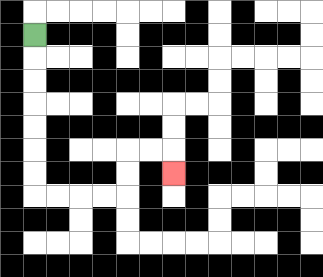{'start': '[1, 1]', 'end': '[7, 7]', 'path_directions': 'D,D,D,D,D,D,D,R,R,R,R,U,U,R,R,D', 'path_coordinates': '[[1, 1], [1, 2], [1, 3], [1, 4], [1, 5], [1, 6], [1, 7], [1, 8], [2, 8], [3, 8], [4, 8], [5, 8], [5, 7], [5, 6], [6, 6], [7, 6], [7, 7]]'}